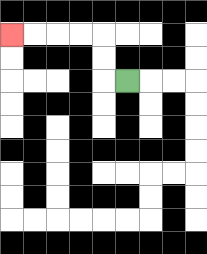{'start': '[5, 3]', 'end': '[0, 1]', 'path_directions': 'L,U,U,L,L,L,L', 'path_coordinates': '[[5, 3], [4, 3], [4, 2], [4, 1], [3, 1], [2, 1], [1, 1], [0, 1]]'}